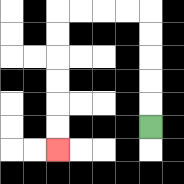{'start': '[6, 5]', 'end': '[2, 6]', 'path_directions': 'U,U,U,U,U,L,L,L,L,D,D,D,D,D,D', 'path_coordinates': '[[6, 5], [6, 4], [6, 3], [6, 2], [6, 1], [6, 0], [5, 0], [4, 0], [3, 0], [2, 0], [2, 1], [2, 2], [2, 3], [2, 4], [2, 5], [2, 6]]'}